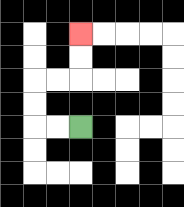{'start': '[3, 5]', 'end': '[3, 1]', 'path_directions': 'L,L,U,U,R,R,U,U', 'path_coordinates': '[[3, 5], [2, 5], [1, 5], [1, 4], [1, 3], [2, 3], [3, 3], [3, 2], [3, 1]]'}